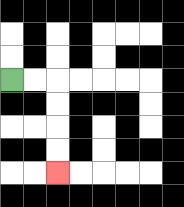{'start': '[0, 3]', 'end': '[2, 7]', 'path_directions': 'R,R,D,D,D,D', 'path_coordinates': '[[0, 3], [1, 3], [2, 3], [2, 4], [2, 5], [2, 6], [2, 7]]'}